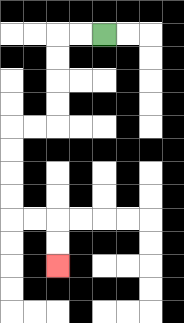{'start': '[4, 1]', 'end': '[2, 11]', 'path_directions': 'L,L,D,D,D,D,L,L,D,D,D,D,R,R,D,D', 'path_coordinates': '[[4, 1], [3, 1], [2, 1], [2, 2], [2, 3], [2, 4], [2, 5], [1, 5], [0, 5], [0, 6], [0, 7], [0, 8], [0, 9], [1, 9], [2, 9], [2, 10], [2, 11]]'}